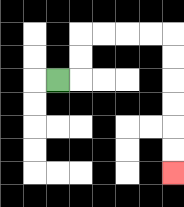{'start': '[2, 3]', 'end': '[7, 7]', 'path_directions': 'R,U,U,R,R,R,R,D,D,D,D,D,D', 'path_coordinates': '[[2, 3], [3, 3], [3, 2], [3, 1], [4, 1], [5, 1], [6, 1], [7, 1], [7, 2], [7, 3], [7, 4], [7, 5], [7, 6], [7, 7]]'}